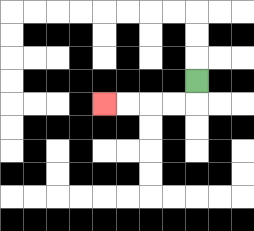{'start': '[8, 3]', 'end': '[4, 4]', 'path_directions': 'D,L,L,L,L', 'path_coordinates': '[[8, 3], [8, 4], [7, 4], [6, 4], [5, 4], [4, 4]]'}